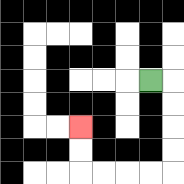{'start': '[6, 3]', 'end': '[3, 5]', 'path_directions': 'R,D,D,D,D,L,L,L,L,U,U', 'path_coordinates': '[[6, 3], [7, 3], [7, 4], [7, 5], [7, 6], [7, 7], [6, 7], [5, 7], [4, 7], [3, 7], [3, 6], [3, 5]]'}